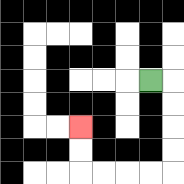{'start': '[6, 3]', 'end': '[3, 5]', 'path_directions': 'R,D,D,D,D,L,L,L,L,U,U', 'path_coordinates': '[[6, 3], [7, 3], [7, 4], [7, 5], [7, 6], [7, 7], [6, 7], [5, 7], [4, 7], [3, 7], [3, 6], [3, 5]]'}